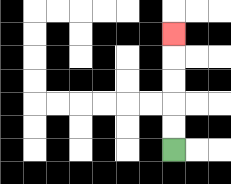{'start': '[7, 6]', 'end': '[7, 1]', 'path_directions': 'U,U,U,U,U', 'path_coordinates': '[[7, 6], [7, 5], [7, 4], [7, 3], [7, 2], [7, 1]]'}